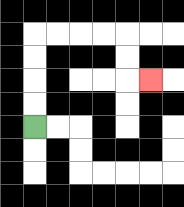{'start': '[1, 5]', 'end': '[6, 3]', 'path_directions': 'U,U,U,U,R,R,R,R,D,D,R', 'path_coordinates': '[[1, 5], [1, 4], [1, 3], [1, 2], [1, 1], [2, 1], [3, 1], [4, 1], [5, 1], [5, 2], [5, 3], [6, 3]]'}